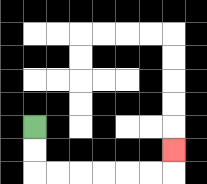{'start': '[1, 5]', 'end': '[7, 6]', 'path_directions': 'D,D,R,R,R,R,R,R,U', 'path_coordinates': '[[1, 5], [1, 6], [1, 7], [2, 7], [3, 7], [4, 7], [5, 7], [6, 7], [7, 7], [7, 6]]'}